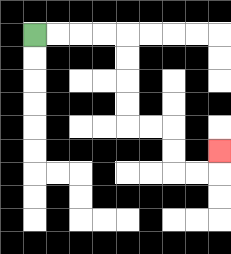{'start': '[1, 1]', 'end': '[9, 6]', 'path_directions': 'R,R,R,R,D,D,D,D,R,R,D,D,R,R,U', 'path_coordinates': '[[1, 1], [2, 1], [3, 1], [4, 1], [5, 1], [5, 2], [5, 3], [5, 4], [5, 5], [6, 5], [7, 5], [7, 6], [7, 7], [8, 7], [9, 7], [9, 6]]'}